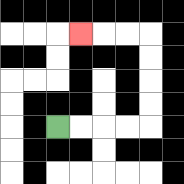{'start': '[2, 5]', 'end': '[3, 1]', 'path_directions': 'R,R,R,R,U,U,U,U,L,L,L', 'path_coordinates': '[[2, 5], [3, 5], [4, 5], [5, 5], [6, 5], [6, 4], [6, 3], [6, 2], [6, 1], [5, 1], [4, 1], [3, 1]]'}